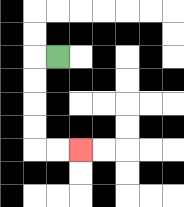{'start': '[2, 2]', 'end': '[3, 6]', 'path_directions': 'L,D,D,D,D,R,R', 'path_coordinates': '[[2, 2], [1, 2], [1, 3], [1, 4], [1, 5], [1, 6], [2, 6], [3, 6]]'}